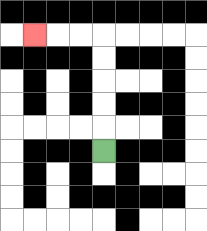{'start': '[4, 6]', 'end': '[1, 1]', 'path_directions': 'U,U,U,U,U,L,L,L', 'path_coordinates': '[[4, 6], [4, 5], [4, 4], [4, 3], [4, 2], [4, 1], [3, 1], [2, 1], [1, 1]]'}